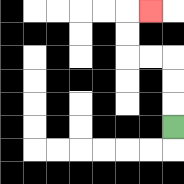{'start': '[7, 5]', 'end': '[6, 0]', 'path_directions': 'U,U,U,L,L,U,U,R', 'path_coordinates': '[[7, 5], [7, 4], [7, 3], [7, 2], [6, 2], [5, 2], [5, 1], [5, 0], [6, 0]]'}